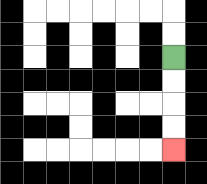{'start': '[7, 2]', 'end': '[7, 6]', 'path_directions': 'D,D,D,D', 'path_coordinates': '[[7, 2], [7, 3], [7, 4], [7, 5], [7, 6]]'}